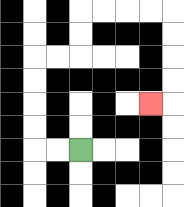{'start': '[3, 6]', 'end': '[6, 4]', 'path_directions': 'L,L,U,U,U,U,R,R,U,U,R,R,R,R,D,D,D,D,L', 'path_coordinates': '[[3, 6], [2, 6], [1, 6], [1, 5], [1, 4], [1, 3], [1, 2], [2, 2], [3, 2], [3, 1], [3, 0], [4, 0], [5, 0], [6, 0], [7, 0], [7, 1], [7, 2], [7, 3], [7, 4], [6, 4]]'}